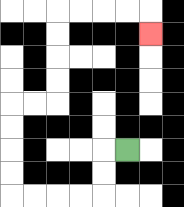{'start': '[5, 6]', 'end': '[6, 1]', 'path_directions': 'L,D,D,L,L,L,L,U,U,U,U,R,R,U,U,U,U,R,R,R,R,D', 'path_coordinates': '[[5, 6], [4, 6], [4, 7], [4, 8], [3, 8], [2, 8], [1, 8], [0, 8], [0, 7], [0, 6], [0, 5], [0, 4], [1, 4], [2, 4], [2, 3], [2, 2], [2, 1], [2, 0], [3, 0], [4, 0], [5, 0], [6, 0], [6, 1]]'}